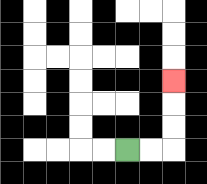{'start': '[5, 6]', 'end': '[7, 3]', 'path_directions': 'R,R,U,U,U', 'path_coordinates': '[[5, 6], [6, 6], [7, 6], [7, 5], [7, 4], [7, 3]]'}